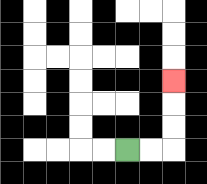{'start': '[5, 6]', 'end': '[7, 3]', 'path_directions': 'R,R,U,U,U', 'path_coordinates': '[[5, 6], [6, 6], [7, 6], [7, 5], [7, 4], [7, 3]]'}